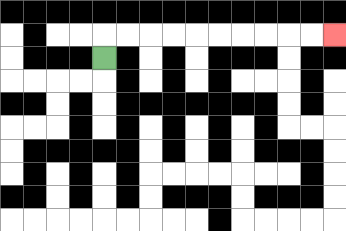{'start': '[4, 2]', 'end': '[14, 1]', 'path_directions': 'U,R,R,R,R,R,R,R,R,R,R', 'path_coordinates': '[[4, 2], [4, 1], [5, 1], [6, 1], [7, 1], [8, 1], [9, 1], [10, 1], [11, 1], [12, 1], [13, 1], [14, 1]]'}